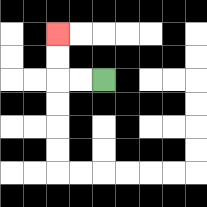{'start': '[4, 3]', 'end': '[2, 1]', 'path_directions': 'L,L,U,U', 'path_coordinates': '[[4, 3], [3, 3], [2, 3], [2, 2], [2, 1]]'}